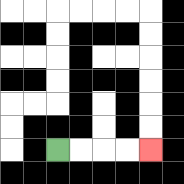{'start': '[2, 6]', 'end': '[6, 6]', 'path_directions': 'R,R,R,R', 'path_coordinates': '[[2, 6], [3, 6], [4, 6], [5, 6], [6, 6]]'}